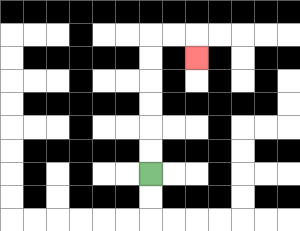{'start': '[6, 7]', 'end': '[8, 2]', 'path_directions': 'U,U,U,U,U,U,R,R,D', 'path_coordinates': '[[6, 7], [6, 6], [6, 5], [6, 4], [6, 3], [6, 2], [6, 1], [7, 1], [8, 1], [8, 2]]'}